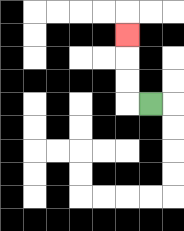{'start': '[6, 4]', 'end': '[5, 1]', 'path_directions': 'L,U,U,U', 'path_coordinates': '[[6, 4], [5, 4], [5, 3], [5, 2], [5, 1]]'}